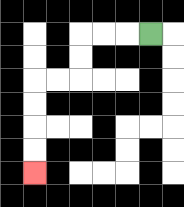{'start': '[6, 1]', 'end': '[1, 7]', 'path_directions': 'L,L,L,D,D,L,L,D,D,D,D', 'path_coordinates': '[[6, 1], [5, 1], [4, 1], [3, 1], [3, 2], [3, 3], [2, 3], [1, 3], [1, 4], [1, 5], [1, 6], [1, 7]]'}